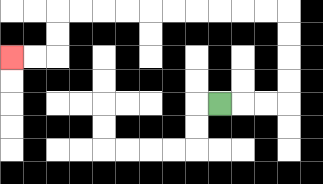{'start': '[9, 4]', 'end': '[0, 2]', 'path_directions': 'R,R,R,U,U,U,U,L,L,L,L,L,L,L,L,L,L,D,D,L,L', 'path_coordinates': '[[9, 4], [10, 4], [11, 4], [12, 4], [12, 3], [12, 2], [12, 1], [12, 0], [11, 0], [10, 0], [9, 0], [8, 0], [7, 0], [6, 0], [5, 0], [4, 0], [3, 0], [2, 0], [2, 1], [2, 2], [1, 2], [0, 2]]'}